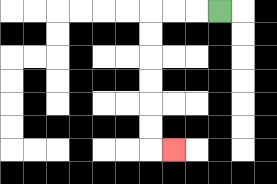{'start': '[9, 0]', 'end': '[7, 6]', 'path_directions': 'L,L,L,D,D,D,D,D,D,R', 'path_coordinates': '[[9, 0], [8, 0], [7, 0], [6, 0], [6, 1], [6, 2], [6, 3], [6, 4], [6, 5], [6, 6], [7, 6]]'}